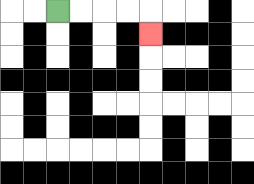{'start': '[2, 0]', 'end': '[6, 1]', 'path_directions': 'R,R,R,R,D', 'path_coordinates': '[[2, 0], [3, 0], [4, 0], [5, 0], [6, 0], [6, 1]]'}